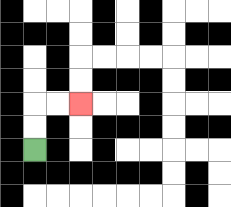{'start': '[1, 6]', 'end': '[3, 4]', 'path_directions': 'U,U,R,R', 'path_coordinates': '[[1, 6], [1, 5], [1, 4], [2, 4], [3, 4]]'}